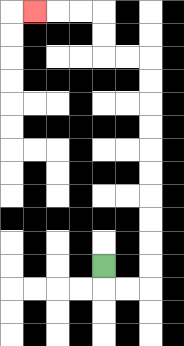{'start': '[4, 11]', 'end': '[1, 0]', 'path_directions': 'D,R,R,U,U,U,U,U,U,U,U,U,U,L,L,U,U,L,L,L', 'path_coordinates': '[[4, 11], [4, 12], [5, 12], [6, 12], [6, 11], [6, 10], [6, 9], [6, 8], [6, 7], [6, 6], [6, 5], [6, 4], [6, 3], [6, 2], [5, 2], [4, 2], [4, 1], [4, 0], [3, 0], [2, 0], [1, 0]]'}